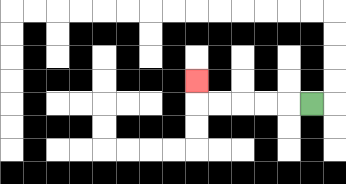{'start': '[13, 4]', 'end': '[8, 3]', 'path_directions': 'L,L,L,L,L,U', 'path_coordinates': '[[13, 4], [12, 4], [11, 4], [10, 4], [9, 4], [8, 4], [8, 3]]'}